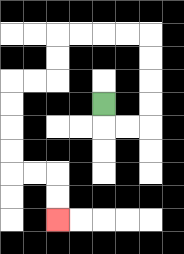{'start': '[4, 4]', 'end': '[2, 9]', 'path_directions': 'D,R,R,U,U,U,U,L,L,L,L,D,D,L,L,D,D,D,D,R,R,D,D', 'path_coordinates': '[[4, 4], [4, 5], [5, 5], [6, 5], [6, 4], [6, 3], [6, 2], [6, 1], [5, 1], [4, 1], [3, 1], [2, 1], [2, 2], [2, 3], [1, 3], [0, 3], [0, 4], [0, 5], [0, 6], [0, 7], [1, 7], [2, 7], [2, 8], [2, 9]]'}